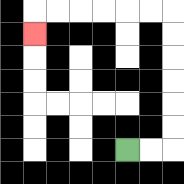{'start': '[5, 6]', 'end': '[1, 1]', 'path_directions': 'R,R,U,U,U,U,U,U,L,L,L,L,L,L,D', 'path_coordinates': '[[5, 6], [6, 6], [7, 6], [7, 5], [7, 4], [7, 3], [7, 2], [7, 1], [7, 0], [6, 0], [5, 0], [4, 0], [3, 0], [2, 0], [1, 0], [1, 1]]'}